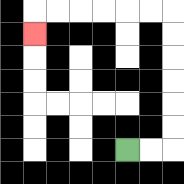{'start': '[5, 6]', 'end': '[1, 1]', 'path_directions': 'R,R,U,U,U,U,U,U,L,L,L,L,L,L,D', 'path_coordinates': '[[5, 6], [6, 6], [7, 6], [7, 5], [7, 4], [7, 3], [7, 2], [7, 1], [7, 0], [6, 0], [5, 0], [4, 0], [3, 0], [2, 0], [1, 0], [1, 1]]'}